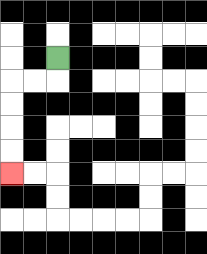{'start': '[2, 2]', 'end': '[0, 7]', 'path_directions': 'D,L,L,D,D,D,D', 'path_coordinates': '[[2, 2], [2, 3], [1, 3], [0, 3], [0, 4], [0, 5], [0, 6], [0, 7]]'}